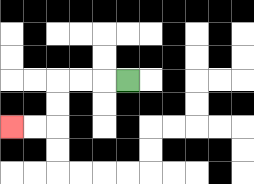{'start': '[5, 3]', 'end': '[0, 5]', 'path_directions': 'L,L,L,D,D,L,L', 'path_coordinates': '[[5, 3], [4, 3], [3, 3], [2, 3], [2, 4], [2, 5], [1, 5], [0, 5]]'}